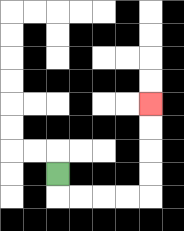{'start': '[2, 7]', 'end': '[6, 4]', 'path_directions': 'D,R,R,R,R,U,U,U,U', 'path_coordinates': '[[2, 7], [2, 8], [3, 8], [4, 8], [5, 8], [6, 8], [6, 7], [6, 6], [6, 5], [6, 4]]'}